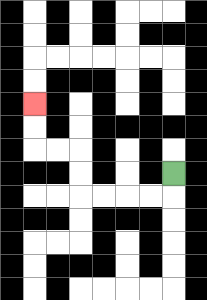{'start': '[7, 7]', 'end': '[1, 4]', 'path_directions': 'D,L,L,L,L,U,U,L,L,U,U', 'path_coordinates': '[[7, 7], [7, 8], [6, 8], [5, 8], [4, 8], [3, 8], [3, 7], [3, 6], [2, 6], [1, 6], [1, 5], [1, 4]]'}